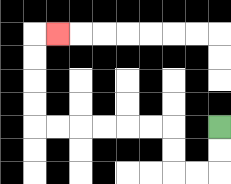{'start': '[9, 5]', 'end': '[2, 1]', 'path_directions': 'D,D,L,L,U,U,L,L,L,L,L,L,U,U,U,U,R', 'path_coordinates': '[[9, 5], [9, 6], [9, 7], [8, 7], [7, 7], [7, 6], [7, 5], [6, 5], [5, 5], [4, 5], [3, 5], [2, 5], [1, 5], [1, 4], [1, 3], [1, 2], [1, 1], [2, 1]]'}